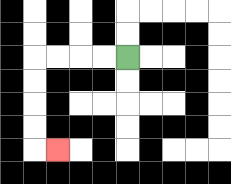{'start': '[5, 2]', 'end': '[2, 6]', 'path_directions': 'L,L,L,L,D,D,D,D,R', 'path_coordinates': '[[5, 2], [4, 2], [3, 2], [2, 2], [1, 2], [1, 3], [1, 4], [1, 5], [1, 6], [2, 6]]'}